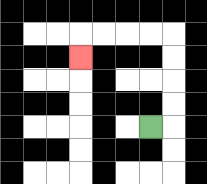{'start': '[6, 5]', 'end': '[3, 2]', 'path_directions': 'R,U,U,U,U,L,L,L,L,D', 'path_coordinates': '[[6, 5], [7, 5], [7, 4], [7, 3], [7, 2], [7, 1], [6, 1], [5, 1], [4, 1], [3, 1], [3, 2]]'}